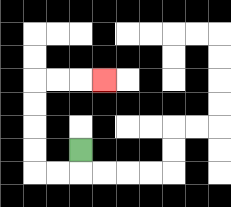{'start': '[3, 6]', 'end': '[4, 3]', 'path_directions': 'D,L,L,U,U,U,U,R,R,R', 'path_coordinates': '[[3, 6], [3, 7], [2, 7], [1, 7], [1, 6], [1, 5], [1, 4], [1, 3], [2, 3], [3, 3], [4, 3]]'}